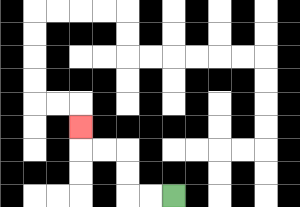{'start': '[7, 8]', 'end': '[3, 5]', 'path_directions': 'L,L,U,U,L,L,U', 'path_coordinates': '[[7, 8], [6, 8], [5, 8], [5, 7], [5, 6], [4, 6], [3, 6], [3, 5]]'}